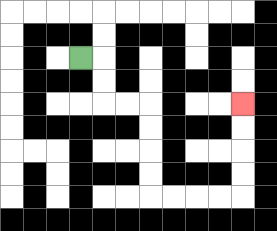{'start': '[3, 2]', 'end': '[10, 4]', 'path_directions': 'R,D,D,R,R,D,D,D,D,R,R,R,R,U,U,U,U', 'path_coordinates': '[[3, 2], [4, 2], [4, 3], [4, 4], [5, 4], [6, 4], [6, 5], [6, 6], [6, 7], [6, 8], [7, 8], [8, 8], [9, 8], [10, 8], [10, 7], [10, 6], [10, 5], [10, 4]]'}